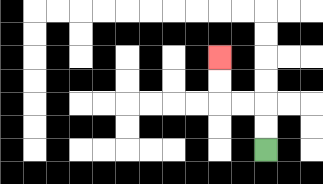{'start': '[11, 6]', 'end': '[9, 2]', 'path_directions': 'U,U,L,L,U,U', 'path_coordinates': '[[11, 6], [11, 5], [11, 4], [10, 4], [9, 4], [9, 3], [9, 2]]'}